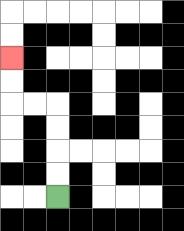{'start': '[2, 8]', 'end': '[0, 2]', 'path_directions': 'U,U,U,U,L,L,U,U', 'path_coordinates': '[[2, 8], [2, 7], [2, 6], [2, 5], [2, 4], [1, 4], [0, 4], [0, 3], [0, 2]]'}